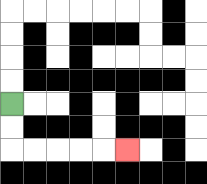{'start': '[0, 4]', 'end': '[5, 6]', 'path_directions': 'D,D,R,R,R,R,R', 'path_coordinates': '[[0, 4], [0, 5], [0, 6], [1, 6], [2, 6], [3, 6], [4, 6], [5, 6]]'}